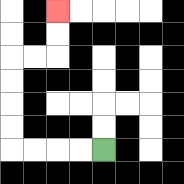{'start': '[4, 6]', 'end': '[2, 0]', 'path_directions': 'L,L,L,L,U,U,U,U,R,R,U,U', 'path_coordinates': '[[4, 6], [3, 6], [2, 6], [1, 6], [0, 6], [0, 5], [0, 4], [0, 3], [0, 2], [1, 2], [2, 2], [2, 1], [2, 0]]'}